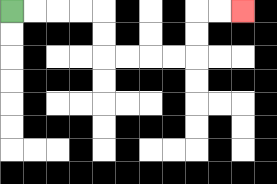{'start': '[0, 0]', 'end': '[10, 0]', 'path_directions': 'R,R,R,R,D,D,R,R,R,R,U,U,R,R', 'path_coordinates': '[[0, 0], [1, 0], [2, 0], [3, 0], [4, 0], [4, 1], [4, 2], [5, 2], [6, 2], [7, 2], [8, 2], [8, 1], [8, 0], [9, 0], [10, 0]]'}